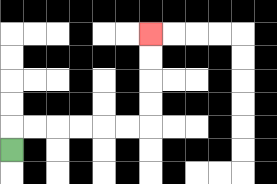{'start': '[0, 6]', 'end': '[6, 1]', 'path_directions': 'U,R,R,R,R,R,R,U,U,U,U', 'path_coordinates': '[[0, 6], [0, 5], [1, 5], [2, 5], [3, 5], [4, 5], [5, 5], [6, 5], [6, 4], [6, 3], [6, 2], [6, 1]]'}